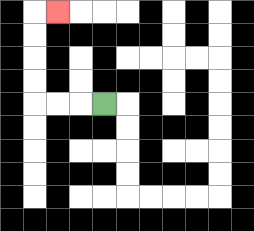{'start': '[4, 4]', 'end': '[2, 0]', 'path_directions': 'L,L,L,U,U,U,U,R', 'path_coordinates': '[[4, 4], [3, 4], [2, 4], [1, 4], [1, 3], [1, 2], [1, 1], [1, 0], [2, 0]]'}